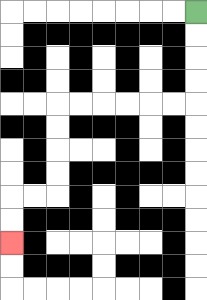{'start': '[8, 0]', 'end': '[0, 10]', 'path_directions': 'D,D,D,D,L,L,L,L,L,L,D,D,D,D,L,L,D,D', 'path_coordinates': '[[8, 0], [8, 1], [8, 2], [8, 3], [8, 4], [7, 4], [6, 4], [5, 4], [4, 4], [3, 4], [2, 4], [2, 5], [2, 6], [2, 7], [2, 8], [1, 8], [0, 8], [0, 9], [0, 10]]'}